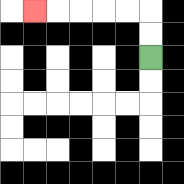{'start': '[6, 2]', 'end': '[1, 0]', 'path_directions': 'U,U,L,L,L,L,L', 'path_coordinates': '[[6, 2], [6, 1], [6, 0], [5, 0], [4, 0], [3, 0], [2, 0], [1, 0]]'}